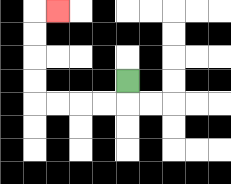{'start': '[5, 3]', 'end': '[2, 0]', 'path_directions': 'D,L,L,L,L,U,U,U,U,R', 'path_coordinates': '[[5, 3], [5, 4], [4, 4], [3, 4], [2, 4], [1, 4], [1, 3], [1, 2], [1, 1], [1, 0], [2, 0]]'}